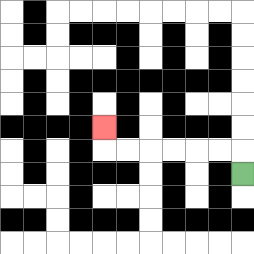{'start': '[10, 7]', 'end': '[4, 5]', 'path_directions': 'U,L,L,L,L,L,L,U', 'path_coordinates': '[[10, 7], [10, 6], [9, 6], [8, 6], [7, 6], [6, 6], [5, 6], [4, 6], [4, 5]]'}